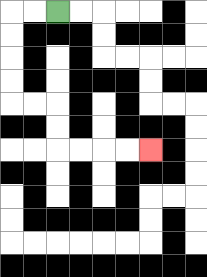{'start': '[2, 0]', 'end': '[6, 6]', 'path_directions': 'L,L,D,D,D,D,R,R,D,D,R,R,R,R', 'path_coordinates': '[[2, 0], [1, 0], [0, 0], [0, 1], [0, 2], [0, 3], [0, 4], [1, 4], [2, 4], [2, 5], [2, 6], [3, 6], [4, 6], [5, 6], [6, 6]]'}